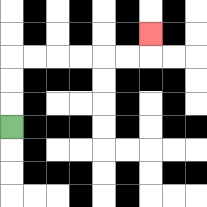{'start': '[0, 5]', 'end': '[6, 1]', 'path_directions': 'U,U,U,R,R,R,R,R,R,U', 'path_coordinates': '[[0, 5], [0, 4], [0, 3], [0, 2], [1, 2], [2, 2], [3, 2], [4, 2], [5, 2], [6, 2], [6, 1]]'}